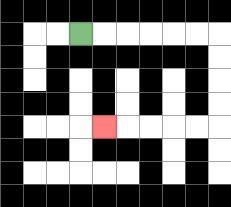{'start': '[3, 1]', 'end': '[4, 5]', 'path_directions': 'R,R,R,R,R,R,D,D,D,D,L,L,L,L,L', 'path_coordinates': '[[3, 1], [4, 1], [5, 1], [6, 1], [7, 1], [8, 1], [9, 1], [9, 2], [9, 3], [9, 4], [9, 5], [8, 5], [7, 5], [6, 5], [5, 5], [4, 5]]'}